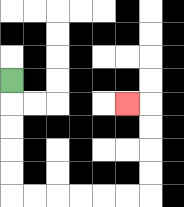{'start': '[0, 3]', 'end': '[5, 4]', 'path_directions': 'D,D,D,D,D,R,R,R,R,R,R,U,U,U,U,L', 'path_coordinates': '[[0, 3], [0, 4], [0, 5], [0, 6], [0, 7], [0, 8], [1, 8], [2, 8], [3, 8], [4, 8], [5, 8], [6, 8], [6, 7], [6, 6], [6, 5], [6, 4], [5, 4]]'}